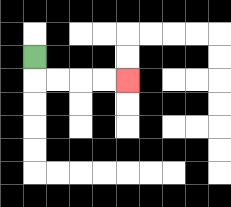{'start': '[1, 2]', 'end': '[5, 3]', 'path_directions': 'D,R,R,R,R', 'path_coordinates': '[[1, 2], [1, 3], [2, 3], [3, 3], [4, 3], [5, 3]]'}